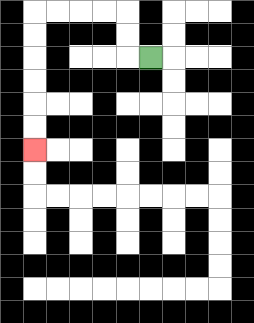{'start': '[6, 2]', 'end': '[1, 6]', 'path_directions': 'L,U,U,L,L,L,L,D,D,D,D,D,D', 'path_coordinates': '[[6, 2], [5, 2], [5, 1], [5, 0], [4, 0], [3, 0], [2, 0], [1, 0], [1, 1], [1, 2], [1, 3], [1, 4], [1, 5], [1, 6]]'}